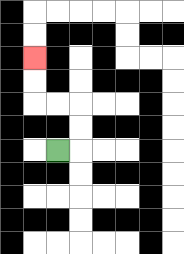{'start': '[2, 6]', 'end': '[1, 2]', 'path_directions': 'R,U,U,L,L,U,U', 'path_coordinates': '[[2, 6], [3, 6], [3, 5], [3, 4], [2, 4], [1, 4], [1, 3], [1, 2]]'}